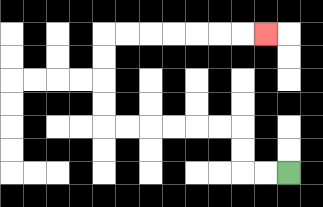{'start': '[12, 7]', 'end': '[11, 1]', 'path_directions': 'L,L,U,U,L,L,L,L,L,L,U,U,U,U,R,R,R,R,R,R,R', 'path_coordinates': '[[12, 7], [11, 7], [10, 7], [10, 6], [10, 5], [9, 5], [8, 5], [7, 5], [6, 5], [5, 5], [4, 5], [4, 4], [4, 3], [4, 2], [4, 1], [5, 1], [6, 1], [7, 1], [8, 1], [9, 1], [10, 1], [11, 1]]'}